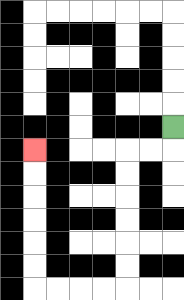{'start': '[7, 5]', 'end': '[1, 6]', 'path_directions': 'D,L,L,D,D,D,D,D,D,L,L,L,L,U,U,U,U,U,U', 'path_coordinates': '[[7, 5], [7, 6], [6, 6], [5, 6], [5, 7], [5, 8], [5, 9], [5, 10], [5, 11], [5, 12], [4, 12], [3, 12], [2, 12], [1, 12], [1, 11], [1, 10], [1, 9], [1, 8], [1, 7], [1, 6]]'}